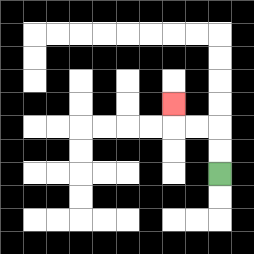{'start': '[9, 7]', 'end': '[7, 4]', 'path_directions': 'U,U,L,L,U', 'path_coordinates': '[[9, 7], [9, 6], [9, 5], [8, 5], [7, 5], [7, 4]]'}